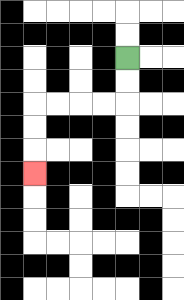{'start': '[5, 2]', 'end': '[1, 7]', 'path_directions': 'D,D,L,L,L,L,D,D,D', 'path_coordinates': '[[5, 2], [5, 3], [5, 4], [4, 4], [3, 4], [2, 4], [1, 4], [1, 5], [1, 6], [1, 7]]'}